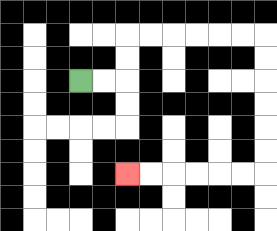{'start': '[3, 3]', 'end': '[5, 7]', 'path_directions': 'R,R,U,U,R,R,R,R,R,R,D,D,D,D,D,D,L,L,L,L,L,L', 'path_coordinates': '[[3, 3], [4, 3], [5, 3], [5, 2], [5, 1], [6, 1], [7, 1], [8, 1], [9, 1], [10, 1], [11, 1], [11, 2], [11, 3], [11, 4], [11, 5], [11, 6], [11, 7], [10, 7], [9, 7], [8, 7], [7, 7], [6, 7], [5, 7]]'}